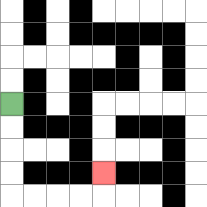{'start': '[0, 4]', 'end': '[4, 7]', 'path_directions': 'D,D,D,D,R,R,R,R,U', 'path_coordinates': '[[0, 4], [0, 5], [0, 6], [0, 7], [0, 8], [1, 8], [2, 8], [3, 8], [4, 8], [4, 7]]'}